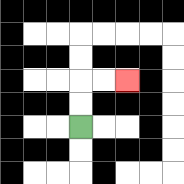{'start': '[3, 5]', 'end': '[5, 3]', 'path_directions': 'U,U,R,R', 'path_coordinates': '[[3, 5], [3, 4], [3, 3], [4, 3], [5, 3]]'}